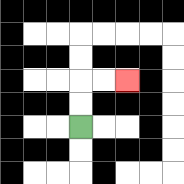{'start': '[3, 5]', 'end': '[5, 3]', 'path_directions': 'U,U,R,R', 'path_coordinates': '[[3, 5], [3, 4], [3, 3], [4, 3], [5, 3]]'}